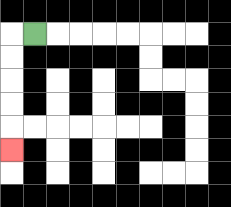{'start': '[1, 1]', 'end': '[0, 6]', 'path_directions': 'L,D,D,D,D,D', 'path_coordinates': '[[1, 1], [0, 1], [0, 2], [0, 3], [0, 4], [0, 5], [0, 6]]'}